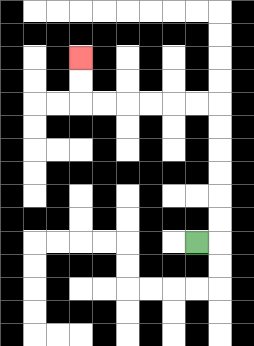{'start': '[8, 10]', 'end': '[3, 2]', 'path_directions': 'R,U,U,U,U,U,U,L,L,L,L,L,L,U,U', 'path_coordinates': '[[8, 10], [9, 10], [9, 9], [9, 8], [9, 7], [9, 6], [9, 5], [9, 4], [8, 4], [7, 4], [6, 4], [5, 4], [4, 4], [3, 4], [3, 3], [3, 2]]'}